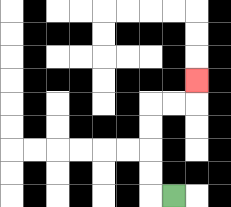{'start': '[7, 8]', 'end': '[8, 3]', 'path_directions': 'L,U,U,U,U,R,R,U', 'path_coordinates': '[[7, 8], [6, 8], [6, 7], [6, 6], [6, 5], [6, 4], [7, 4], [8, 4], [8, 3]]'}